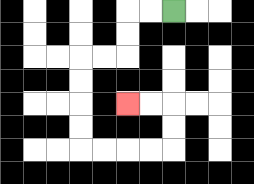{'start': '[7, 0]', 'end': '[5, 4]', 'path_directions': 'L,L,D,D,L,L,D,D,D,D,R,R,R,R,U,U,L,L', 'path_coordinates': '[[7, 0], [6, 0], [5, 0], [5, 1], [5, 2], [4, 2], [3, 2], [3, 3], [3, 4], [3, 5], [3, 6], [4, 6], [5, 6], [6, 6], [7, 6], [7, 5], [7, 4], [6, 4], [5, 4]]'}